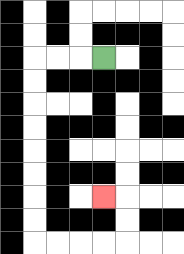{'start': '[4, 2]', 'end': '[4, 8]', 'path_directions': 'L,L,L,D,D,D,D,D,D,D,D,R,R,R,R,U,U,L', 'path_coordinates': '[[4, 2], [3, 2], [2, 2], [1, 2], [1, 3], [1, 4], [1, 5], [1, 6], [1, 7], [1, 8], [1, 9], [1, 10], [2, 10], [3, 10], [4, 10], [5, 10], [5, 9], [5, 8], [4, 8]]'}